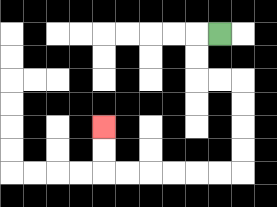{'start': '[9, 1]', 'end': '[4, 5]', 'path_directions': 'L,D,D,R,R,D,D,D,D,L,L,L,L,L,L,U,U', 'path_coordinates': '[[9, 1], [8, 1], [8, 2], [8, 3], [9, 3], [10, 3], [10, 4], [10, 5], [10, 6], [10, 7], [9, 7], [8, 7], [7, 7], [6, 7], [5, 7], [4, 7], [4, 6], [4, 5]]'}